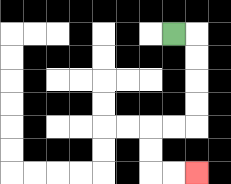{'start': '[7, 1]', 'end': '[8, 7]', 'path_directions': 'R,D,D,D,D,L,L,D,D,R,R', 'path_coordinates': '[[7, 1], [8, 1], [8, 2], [8, 3], [8, 4], [8, 5], [7, 5], [6, 5], [6, 6], [6, 7], [7, 7], [8, 7]]'}